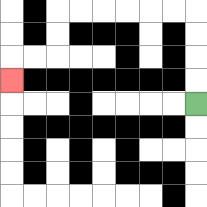{'start': '[8, 4]', 'end': '[0, 3]', 'path_directions': 'U,U,U,U,L,L,L,L,L,L,D,D,L,L,D', 'path_coordinates': '[[8, 4], [8, 3], [8, 2], [8, 1], [8, 0], [7, 0], [6, 0], [5, 0], [4, 0], [3, 0], [2, 0], [2, 1], [2, 2], [1, 2], [0, 2], [0, 3]]'}